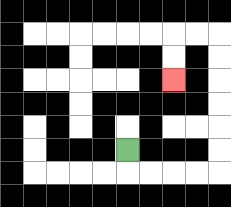{'start': '[5, 6]', 'end': '[7, 3]', 'path_directions': 'D,R,R,R,R,U,U,U,U,U,U,L,L,D,D', 'path_coordinates': '[[5, 6], [5, 7], [6, 7], [7, 7], [8, 7], [9, 7], [9, 6], [9, 5], [9, 4], [9, 3], [9, 2], [9, 1], [8, 1], [7, 1], [7, 2], [7, 3]]'}